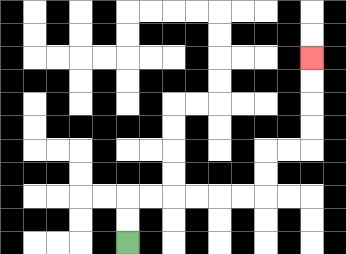{'start': '[5, 10]', 'end': '[13, 2]', 'path_directions': 'U,U,R,R,R,R,R,R,U,U,R,R,U,U,U,U', 'path_coordinates': '[[5, 10], [5, 9], [5, 8], [6, 8], [7, 8], [8, 8], [9, 8], [10, 8], [11, 8], [11, 7], [11, 6], [12, 6], [13, 6], [13, 5], [13, 4], [13, 3], [13, 2]]'}